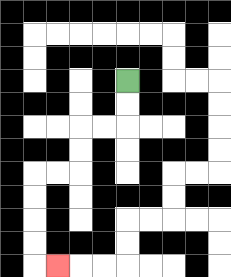{'start': '[5, 3]', 'end': '[2, 11]', 'path_directions': 'D,D,L,L,D,D,L,L,D,D,D,D,R', 'path_coordinates': '[[5, 3], [5, 4], [5, 5], [4, 5], [3, 5], [3, 6], [3, 7], [2, 7], [1, 7], [1, 8], [1, 9], [1, 10], [1, 11], [2, 11]]'}